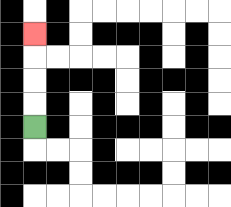{'start': '[1, 5]', 'end': '[1, 1]', 'path_directions': 'U,U,U,U', 'path_coordinates': '[[1, 5], [1, 4], [1, 3], [1, 2], [1, 1]]'}